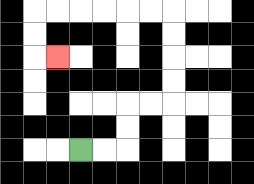{'start': '[3, 6]', 'end': '[2, 2]', 'path_directions': 'R,R,U,U,R,R,U,U,U,U,L,L,L,L,L,L,D,D,R', 'path_coordinates': '[[3, 6], [4, 6], [5, 6], [5, 5], [5, 4], [6, 4], [7, 4], [7, 3], [7, 2], [7, 1], [7, 0], [6, 0], [5, 0], [4, 0], [3, 0], [2, 0], [1, 0], [1, 1], [1, 2], [2, 2]]'}